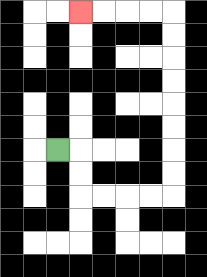{'start': '[2, 6]', 'end': '[3, 0]', 'path_directions': 'R,D,D,R,R,R,R,U,U,U,U,U,U,U,U,L,L,L,L', 'path_coordinates': '[[2, 6], [3, 6], [3, 7], [3, 8], [4, 8], [5, 8], [6, 8], [7, 8], [7, 7], [7, 6], [7, 5], [7, 4], [7, 3], [7, 2], [7, 1], [7, 0], [6, 0], [5, 0], [4, 0], [3, 0]]'}